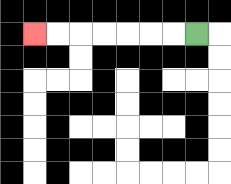{'start': '[8, 1]', 'end': '[1, 1]', 'path_directions': 'L,L,L,L,L,L,L', 'path_coordinates': '[[8, 1], [7, 1], [6, 1], [5, 1], [4, 1], [3, 1], [2, 1], [1, 1]]'}